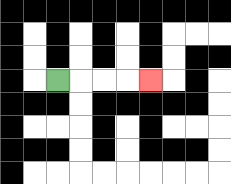{'start': '[2, 3]', 'end': '[6, 3]', 'path_directions': 'R,R,R,R', 'path_coordinates': '[[2, 3], [3, 3], [4, 3], [5, 3], [6, 3]]'}